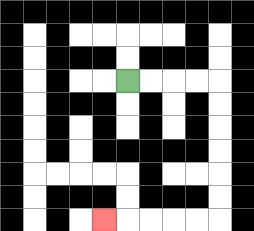{'start': '[5, 3]', 'end': '[4, 9]', 'path_directions': 'R,R,R,R,D,D,D,D,D,D,L,L,L,L,L', 'path_coordinates': '[[5, 3], [6, 3], [7, 3], [8, 3], [9, 3], [9, 4], [9, 5], [9, 6], [9, 7], [9, 8], [9, 9], [8, 9], [7, 9], [6, 9], [5, 9], [4, 9]]'}